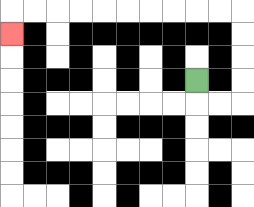{'start': '[8, 3]', 'end': '[0, 1]', 'path_directions': 'D,R,R,U,U,U,U,L,L,L,L,L,L,L,L,L,L,D', 'path_coordinates': '[[8, 3], [8, 4], [9, 4], [10, 4], [10, 3], [10, 2], [10, 1], [10, 0], [9, 0], [8, 0], [7, 0], [6, 0], [5, 0], [4, 0], [3, 0], [2, 0], [1, 0], [0, 0], [0, 1]]'}